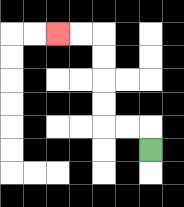{'start': '[6, 6]', 'end': '[2, 1]', 'path_directions': 'U,L,L,U,U,U,U,L,L', 'path_coordinates': '[[6, 6], [6, 5], [5, 5], [4, 5], [4, 4], [4, 3], [4, 2], [4, 1], [3, 1], [2, 1]]'}